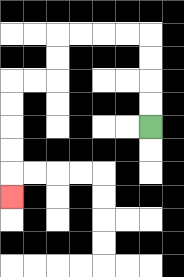{'start': '[6, 5]', 'end': '[0, 8]', 'path_directions': 'U,U,U,U,L,L,L,L,D,D,L,L,D,D,D,D,D', 'path_coordinates': '[[6, 5], [6, 4], [6, 3], [6, 2], [6, 1], [5, 1], [4, 1], [3, 1], [2, 1], [2, 2], [2, 3], [1, 3], [0, 3], [0, 4], [0, 5], [0, 6], [0, 7], [0, 8]]'}